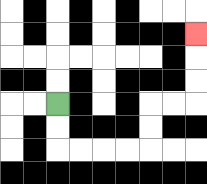{'start': '[2, 4]', 'end': '[8, 1]', 'path_directions': 'D,D,R,R,R,R,U,U,R,R,U,U,U', 'path_coordinates': '[[2, 4], [2, 5], [2, 6], [3, 6], [4, 6], [5, 6], [6, 6], [6, 5], [6, 4], [7, 4], [8, 4], [8, 3], [8, 2], [8, 1]]'}